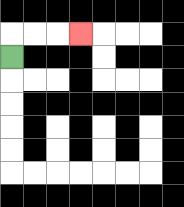{'start': '[0, 2]', 'end': '[3, 1]', 'path_directions': 'U,R,R,R', 'path_coordinates': '[[0, 2], [0, 1], [1, 1], [2, 1], [3, 1]]'}